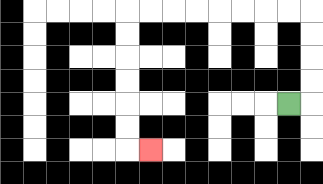{'start': '[12, 4]', 'end': '[6, 6]', 'path_directions': 'R,U,U,U,U,L,L,L,L,L,L,L,L,D,D,D,D,D,D,R', 'path_coordinates': '[[12, 4], [13, 4], [13, 3], [13, 2], [13, 1], [13, 0], [12, 0], [11, 0], [10, 0], [9, 0], [8, 0], [7, 0], [6, 0], [5, 0], [5, 1], [5, 2], [5, 3], [5, 4], [5, 5], [5, 6], [6, 6]]'}